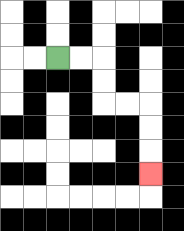{'start': '[2, 2]', 'end': '[6, 7]', 'path_directions': 'R,R,D,D,R,R,D,D,D', 'path_coordinates': '[[2, 2], [3, 2], [4, 2], [4, 3], [4, 4], [5, 4], [6, 4], [6, 5], [6, 6], [6, 7]]'}